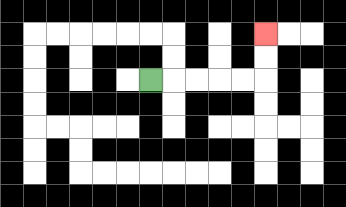{'start': '[6, 3]', 'end': '[11, 1]', 'path_directions': 'R,R,R,R,R,U,U', 'path_coordinates': '[[6, 3], [7, 3], [8, 3], [9, 3], [10, 3], [11, 3], [11, 2], [11, 1]]'}